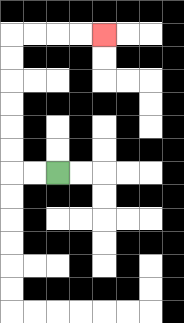{'start': '[2, 7]', 'end': '[4, 1]', 'path_directions': 'L,L,U,U,U,U,U,U,R,R,R,R', 'path_coordinates': '[[2, 7], [1, 7], [0, 7], [0, 6], [0, 5], [0, 4], [0, 3], [0, 2], [0, 1], [1, 1], [2, 1], [3, 1], [4, 1]]'}